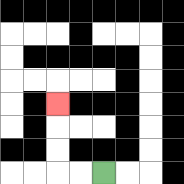{'start': '[4, 7]', 'end': '[2, 4]', 'path_directions': 'L,L,U,U,U', 'path_coordinates': '[[4, 7], [3, 7], [2, 7], [2, 6], [2, 5], [2, 4]]'}